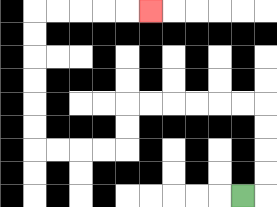{'start': '[10, 8]', 'end': '[6, 0]', 'path_directions': 'R,U,U,U,U,L,L,L,L,L,L,D,D,L,L,L,L,U,U,U,U,U,U,R,R,R,R,R', 'path_coordinates': '[[10, 8], [11, 8], [11, 7], [11, 6], [11, 5], [11, 4], [10, 4], [9, 4], [8, 4], [7, 4], [6, 4], [5, 4], [5, 5], [5, 6], [4, 6], [3, 6], [2, 6], [1, 6], [1, 5], [1, 4], [1, 3], [1, 2], [1, 1], [1, 0], [2, 0], [3, 0], [4, 0], [5, 0], [6, 0]]'}